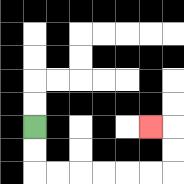{'start': '[1, 5]', 'end': '[6, 5]', 'path_directions': 'D,D,R,R,R,R,R,R,U,U,L', 'path_coordinates': '[[1, 5], [1, 6], [1, 7], [2, 7], [3, 7], [4, 7], [5, 7], [6, 7], [7, 7], [7, 6], [7, 5], [6, 5]]'}